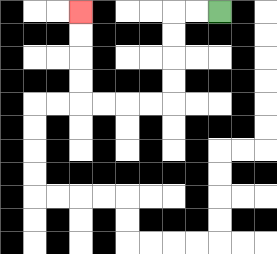{'start': '[9, 0]', 'end': '[3, 0]', 'path_directions': 'L,L,D,D,D,D,L,L,L,L,U,U,U,U', 'path_coordinates': '[[9, 0], [8, 0], [7, 0], [7, 1], [7, 2], [7, 3], [7, 4], [6, 4], [5, 4], [4, 4], [3, 4], [3, 3], [3, 2], [3, 1], [3, 0]]'}